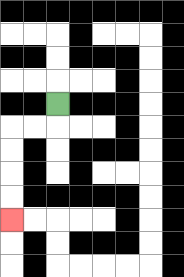{'start': '[2, 4]', 'end': '[0, 9]', 'path_directions': 'D,L,L,D,D,D,D', 'path_coordinates': '[[2, 4], [2, 5], [1, 5], [0, 5], [0, 6], [0, 7], [0, 8], [0, 9]]'}